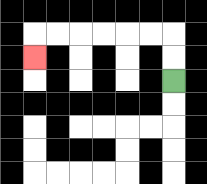{'start': '[7, 3]', 'end': '[1, 2]', 'path_directions': 'U,U,L,L,L,L,L,L,D', 'path_coordinates': '[[7, 3], [7, 2], [7, 1], [6, 1], [5, 1], [4, 1], [3, 1], [2, 1], [1, 1], [1, 2]]'}